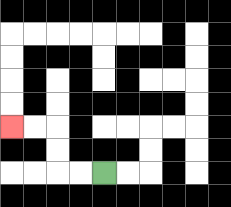{'start': '[4, 7]', 'end': '[0, 5]', 'path_directions': 'L,L,U,U,L,L', 'path_coordinates': '[[4, 7], [3, 7], [2, 7], [2, 6], [2, 5], [1, 5], [0, 5]]'}